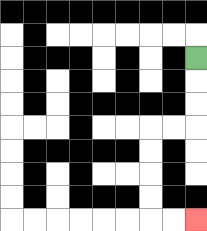{'start': '[8, 2]', 'end': '[8, 9]', 'path_directions': 'D,D,D,L,L,D,D,D,D,R,R', 'path_coordinates': '[[8, 2], [8, 3], [8, 4], [8, 5], [7, 5], [6, 5], [6, 6], [6, 7], [6, 8], [6, 9], [7, 9], [8, 9]]'}